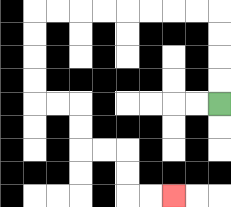{'start': '[9, 4]', 'end': '[7, 8]', 'path_directions': 'U,U,U,U,L,L,L,L,L,L,L,L,D,D,D,D,R,R,D,D,R,R,D,D,R,R', 'path_coordinates': '[[9, 4], [9, 3], [9, 2], [9, 1], [9, 0], [8, 0], [7, 0], [6, 0], [5, 0], [4, 0], [3, 0], [2, 0], [1, 0], [1, 1], [1, 2], [1, 3], [1, 4], [2, 4], [3, 4], [3, 5], [3, 6], [4, 6], [5, 6], [5, 7], [5, 8], [6, 8], [7, 8]]'}